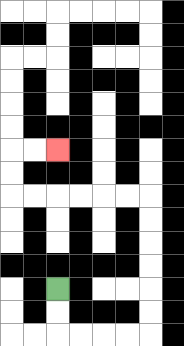{'start': '[2, 12]', 'end': '[2, 6]', 'path_directions': 'D,D,R,R,R,R,U,U,U,U,U,U,L,L,L,L,L,L,U,U,R,R', 'path_coordinates': '[[2, 12], [2, 13], [2, 14], [3, 14], [4, 14], [5, 14], [6, 14], [6, 13], [6, 12], [6, 11], [6, 10], [6, 9], [6, 8], [5, 8], [4, 8], [3, 8], [2, 8], [1, 8], [0, 8], [0, 7], [0, 6], [1, 6], [2, 6]]'}